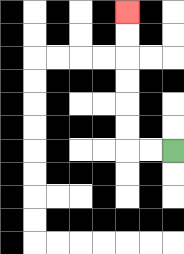{'start': '[7, 6]', 'end': '[5, 0]', 'path_directions': 'L,L,U,U,U,U,U,U', 'path_coordinates': '[[7, 6], [6, 6], [5, 6], [5, 5], [5, 4], [5, 3], [5, 2], [5, 1], [5, 0]]'}